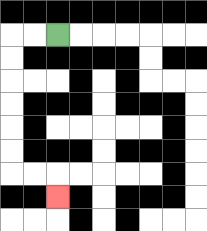{'start': '[2, 1]', 'end': '[2, 8]', 'path_directions': 'L,L,D,D,D,D,D,D,R,R,D', 'path_coordinates': '[[2, 1], [1, 1], [0, 1], [0, 2], [0, 3], [0, 4], [0, 5], [0, 6], [0, 7], [1, 7], [2, 7], [2, 8]]'}